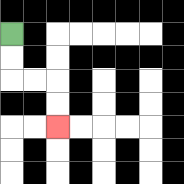{'start': '[0, 1]', 'end': '[2, 5]', 'path_directions': 'D,D,R,R,D,D', 'path_coordinates': '[[0, 1], [0, 2], [0, 3], [1, 3], [2, 3], [2, 4], [2, 5]]'}